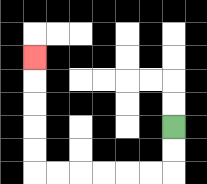{'start': '[7, 5]', 'end': '[1, 2]', 'path_directions': 'D,D,L,L,L,L,L,L,U,U,U,U,U', 'path_coordinates': '[[7, 5], [7, 6], [7, 7], [6, 7], [5, 7], [4, 7], [3, 7], [2, 7], [1, 7], [1, 6], [1, 5], [1, 4], [1, 3], [1, 2]]'}